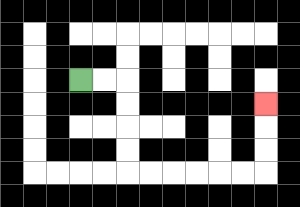{'start': '[3, 3]', 'end': '[11, 4]', 'path_directions': 'R,R,D,D,D,D,R,R,R,R,R,R,U,U,U', 'path_coordinates': '[[3, 3], [4, 3], [5, 3], [5, 4], [5, 5], [5, 6], [5, 7], [6, 7], [7, 7], [8, 7], [9, 7], [10, 7], [11, 7], [11, 6], [11, 5], [11, 4]]'}